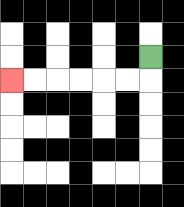{'start': '[6, 2]', 'end': '[0, 3]', 'path_directions': 'D,L,L,L,L,L,L', 'path_coordinates': '[[6, 2], [6, 3], [5, 3], [4, 3], [3, 3], [2, 3], [1, 3], [0, 3]]'}